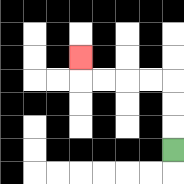{'start': '[7, 6]', 'end': '[3, 2]', 'path_directions': 'U,U,U,L,L,L,L,U', 'path_coordinates': '[[7, 6], [7, 5], [7, 4], [7, 3], [6, 3], [5, 3], [4, 3], [3, 3], [3, 2]]'}